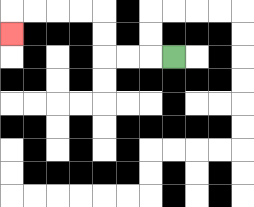{'start': '[7, 2]', 'end': '[0, 1]', 'path_directions': 'L,L,L,U,U,L,L,L,L,D', 'path_coordinates': '[[7, 2], [6, 2], [5, 2], [4, 2], [4, 1], [4, 0], [3, 0], [2, 0], [1, 0], [0, 0], [0, 1]]'}